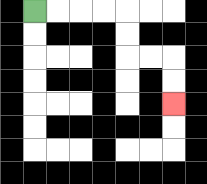{'start': '[1, 0]', 'end': '[7, 4]', 'path_directions': 'R,R,R,R,D,D,R,R,D,D', 'path_coordinates': '[[1, 0], [2, 0], [3, 0], [4, 0], [5, 0], [5, 1], [5, 2], [6, 2], [7, 2], [7, 3], [7, 4]]'}